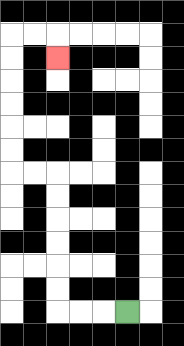{'start': '[5, 13]', 'end': '[2, 2]', 'path_directions': 'L,L,L,U,U,U,U,U,U,L,L,U,U,U,U,U,U,R,R,D', 'path_coordinates': '[[5, 13], [4, 13], [3, 13], [2, 13], [2, 12], [2, 11], [2, 10], [2, 9], [2, 8], [2, 7], [1, 7], [0, 7], [0, 6], [0, 5], [0, 4], [0, 3], [0, 2], [0, 1], [1, 1], [2, 1], [2, 2]]'}